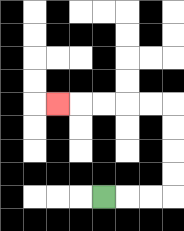{'start': '[4, 8]', 'end': '[2, 4]', 'path_directions': 'R,R,R,U,U,U,U,L,L,L,L,L', 'path_coordinates': '[[4, 8], [5, 8], [6, 8], [7, 8], [7, 7], [7, 6], [7, 5], [7, 4], [6, 4], [5, 4], [4, 4], [3, 4], [2, 4]]'}